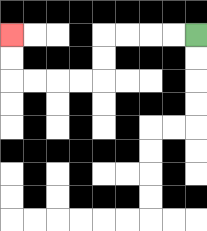{'start': '[8, 1]', 'end': '[0, 1]', 'path_directions': 'L,L,L,L,D,D,L,L,L,L,U,U', 'path_coordinates': '[[8, 1], [7, 1], [6, 1], [5, 1], [4, 1], [4, 2], [4, 3], [3, 3], [2, 3], [1, 3], [0, 3], [0, 2], [0, 1]]'}